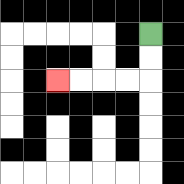{'start': '[6, 1]', 'end': '[2, 3]', 'path_directions': 'D,D,L,L,L,L', 'path_coordinates': '[[6, 1], [6, 2], [6, 3], [5, 3], [4, 3], [3, 3], [2, 3]]'}